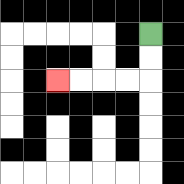{'start': '[6, 1]', 'end': '[2, 3]', 'path_directions': 'D,D,L,L,L,L', 'path_coordinates': '[[6, 1], [6, 2], [6, 3], [5, 3], [4, 3], [3, 3], [2, 3]]'}